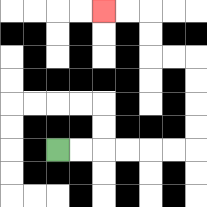{'start': '[2, 6]', 'end': '[4, 0]', 'path_directions': 'R,R,R,R,R,R,U,U,U,U,L,L,U,U,L,L', 'path_coordinates': '[[2, 6], [3, 6], [4, 6], [5, 6], [6, 6], [7, 6], [8, 6], [8, 5], [8, 4], [8, 3], [8, 2], [7, 2], [6, 2], [6, 1], [6, 0], [5, 0], [4, 0]]'}